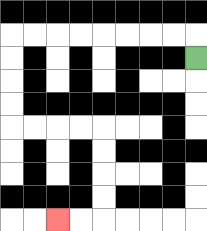{'start': '[8, 2]', 'end': '[2, 9]', 'path_directions': 'U,L,L,L,L,L,L,L,L,D,D,D,D,R,R,R,R,D,D,D,D,L,L', 'path_coordinates': '[[8, 2], [8, 1], [7, 1], [6, 1], [5, 1], [4, 1], [3, 1], [2, 1], [1, 1], [0, 1], [0, 2], [0, 3], [0, 4], [0, 5], [1, 5], [2, 5], [3, 5], [4, 5], [4, 6], [4, 7], [4, 8], [4, 9], [3, 9], [2, 9]]'}